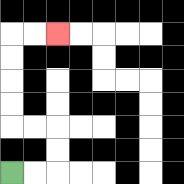{'start': '[0, 7]', 'end': '[2, 1]', 'path_directions': 'R,R,U,U,L,L,U,U,U,U,R,R', 'path_coordinates': '[[0, 7], [1, 7], [2, 7], [2, 6], [2, 5], [1, 5], [0, 5], [0, 4], [0, 3], [0, 2], [0, 1], [1, 1], [2, 1]]'}